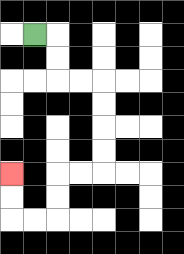{'start': '[1, 1]', 'end': '[0, 7]', 'path_directions': 'R,D,D,R,R,D,D,D,D,L,L,D,D,L,L,U,U', 'path_coordinates': '[[1, 1], [2, 1], [2, 2], [2, 3], [3, 3], [4, 3], [4, 4], [4, 5], [4, 6], [4, 7], [3, 7], [2, 7], [2, 8], [2, 9], [1, 9], [0, 9], [0, 8], [0, 7]]'}